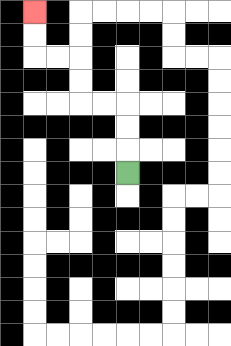{'start': '[5, 7]', 'end': '[1, 0]', 'path_directions': 'U,U,U,L,L,U,U,L,L,U,U', 'path_coordinates': '[[5, 7], [5, 6], [5, 5], [5, 4], [4, 4], [3, 4], [3, 3], [3, 2], [2, 2], [1, 2], [1, 1], [1, 0]]'}